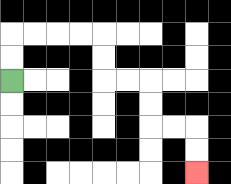{'start': '[0, 3]', 'end': '[8, 7]', 'path_directions': 'U,U,R,R,R,R,D,D,R,R,D,D,R,R,D,D', 'path_coordinates': '[[0, 3], [0, 2], [0, 1], [1, 1], [2, 1], [3, 1], [4, 1], [4, 2], [4, 3], [5, 3], [6, 3], [6, 4], [6, 5], [7, 5], [8, 5], [8, 6], [8, 7]]'}